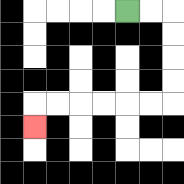{'start': '[5, 0]', 'end': '[1, 5]', 'path_directions': 'R,R,D,D,D,D,L,L,L,L,L,L,D', 'path_coordinates': '[[5, 0], [6, 0], [7, 0], [7, 1], [7, 2], [7, 3], [7, 4], [6, 4], [5, 4], [4, 4], [3, 4], [2, 4], [1, 4], [1, 5]]'}